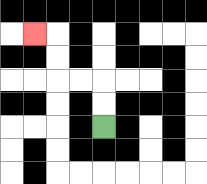{'start': '[4, 5]', 'end': '[1, 1]', 'path_directions': 'U,U,L,L,U,U,L', 'path_coordinates': '[[4, 5], [4, 4], [4, 3], [3, 3], [2, 3], [2, 2], [2, 1], [1, 1]]'}